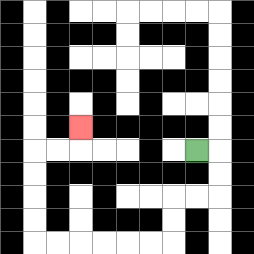{'start': '[8, 6]', 'end': '[3, 5]', 'path_directions': 'R,D,D,L,L,D,D,L,L,L,L,L,L,U,U,U,U,R,R,U', 'path_coordinates': '[[8, 6], [9, 6], [9, 7], [9, 8], [8, 8], [7, 8], [7, 9], [7, 10], [6, 10], [5, 10], [4, 10], [3, 10], [2, 10], [1, 10], [1, 9], [1, 8], [1, 7], [1, 6], [2, 6], [3, 6], [3, 5]]'}